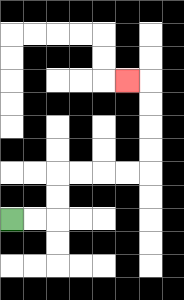{'start': '[0, 9]', 'end': '[5, 3]', 'path_directions': 'R,R,U,U,R,R,R,R,U,U,U,U,L', 'path_coordinates': '[[0, 9], [1, 9], [2, 9], [2, 8], [2, 7], [3, 7], [4, 7], [5, 7], [6, 7], [6, 6], [6, 5], [6, 4], [6, 3], [5, 3]]'}